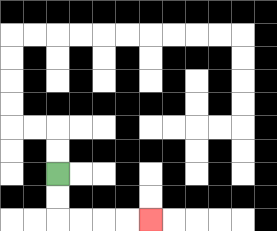{'start': '[2, 7]', 'end': '[6, 9]', 'path_directions': 'D,D,R,R,R,R', 'path_coordinates': '[[2, 7], [2, 8], [2, 9], [3, 9], [4, 9], [5, 9], [6, 9]]'}